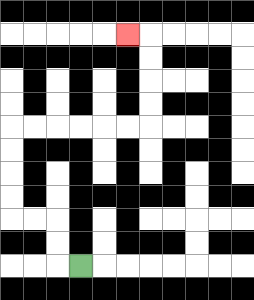{'start': '[3, 11]', 'end': '[5, 1]', 'path_directions': 'L,U,U,L,L,U,U,U,U,R,R,R,R,R,R,U,U,U,U,L', 'path_coordinates': '[[3, 11], [2, 11], [2, 10], [2, 9], [1, 9], [0, 9], [0, 8], [0, 7], [0, 6], [0, 5], [1, 5], [2, 5], [3, 5], [4, 5], [5, 5], [6, 5], [6, 4], [6, 3], [6, 2], [6, 1], [5, 1]]'}